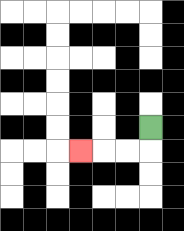{'start': '[6, 5]', 'end': '[3, 6]', 'path_directions': 'D,L,L,L', 'path_coordinates': '[[6, 5], [6, 6], [5, 6], [4, 6], [3, 6]]'}